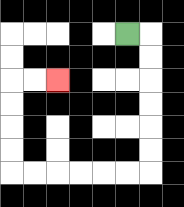{'start': '[5, 1]', 'end': '[2, 3]', 'path_directions': 'R,D,D,D,D,D,D,L,L,L,L,L,L,U,U,U,U,R,R', 'path_coordinates': '[[5, 1], [6, 1], [6, 2], [6, 3], [6, 4], [6, 5], [6, 6], [6, 7], [5, 7], [4, 7], [3, 7], [2, 7], [1, 7], [0, 7], [0, 6], [0, 5], [0, 4], [0, 3], [1, 3], [2, 3]]'}